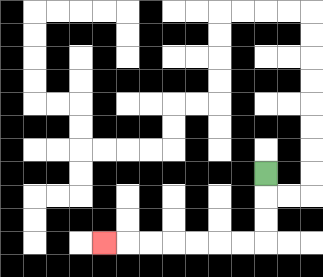{'start': '[11, 7]', 'end': '[4, 10]', 'path_directions': 'D,D,D,L,L,L,L,L,L,L', 'path_coordinates': '[[11, 7], [11, 8], [11, 9], [11, 10], [10, 10], [9, 10], [8, 10], [7, 10], [6, 10], [5, 10], [4, 10]]'}